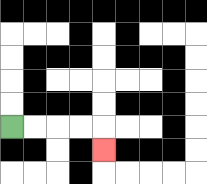{'start': '[0, 5]', 'end': '[4, 6]', 'path_directions': 'R,R,R,R,D', 'path_coordinates': '[[0, 5], [1, 5], [2, 5], [3, 5], [4, 5], [4, 6]]'}